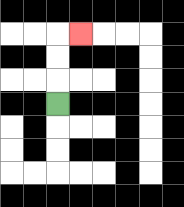{'start': '[2, 4]', 'end': '[3, 1]', 'path_directions': 'U,U,U,R', 'path_coordinates': '[[2, 4], [2, 3], [2, 2], [2, 1], [3, 1]]'}